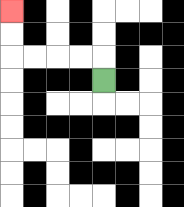{'start': '[4, 3]', 'end': '[0, 0]', 'path_directions': 'U,L,L,L,L,U,U', 'path_coordinates': '[[4, 3], [4, 2], [3, 2], [2, 2], [1, 2], [0, 2], [0, 1], [0, 0]]'}